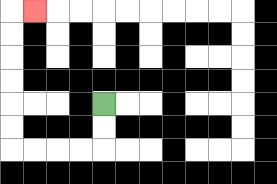{'start': '[4, 4]', 'end': '[1, 0]', 'path_directions': 'D,D,L,L,L,L,U,U,U,U,U,U,R', 'path_coordinates': '[[4, 4], [4, 5], [4, 6], [3, 6], [2, 6], [1, 6], [0, 6], [0, 5], [0, 4], [0, 3], [0, 2], [0, 1], [0, 0], [1, 0]]'}